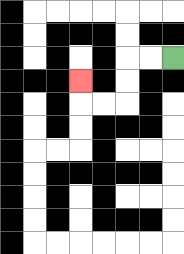{'start': '[7, 2]', 'end': '[3, 3]', 'path_directions': 'L,L,D,D,L,L,U', 'path_coordinates': '[[7, 2], [6, 2], [5, 2], [5, 3], [5, 4], [4, 4], [3, 4], [3, 3]]'}